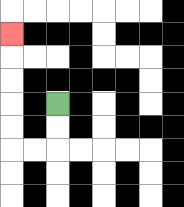{'start': '[2, 4]', 'end': '[0, 1]', 'path_directions': 'D,D,L,L,U,U,U,U,U', 'path_coordinates': '[[2, 4], [2, 5], [2, 6], [1, 6], [0, 6], [0, 5], [0, 4], [0, 3], [0, 2], [0, 1]]'}